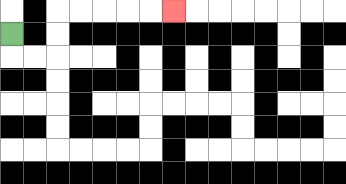{'start': '[0, 1]', 'end': '[7, 0]', 'path_directions': 'D,R,R,U,U,R,R,R,R,R', 'path_coordinates': '[[0, 1], [0, 2], [1, 2], [2, 2], [2, 1], [2, 0], [3, 0], [4, 0], [5, 0], [6, 0], [7, 0]]'}